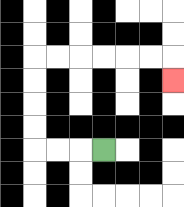{'start': '[4, 6]', 'end': '[7, 3]', 'path_directions': 'L,L,L,U,U,U,U,R,R,R,R,R,R,D', 'path_coordinates': '[[4, 6], [3, 6], [2, 6], [1, 6], [1, 5], [1, 4], [1, 3], [1, 2], [2, 2], [3, 2], [4, 2], [5, 2], [6, 2], [7, 2], [7, 3]]'}